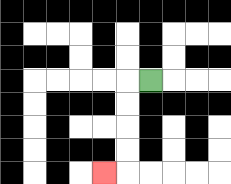{'start': '[6, 3]', 'end': '[4, 7]', 'path_directions': 'L,D,D,D,D,L', 'path_coordinates': '[[6, 3], [5, 3], [5, 4], [5, 5], [5, 6], [5, 7], [4, 7]]'}